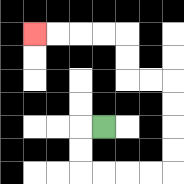{'start': '[4, 5]', 'end': '[1, 1]', 'path_directions': 'L,D,D,R,R,R,R,U,U,U,U,L,L,U,U,L,L,L,L', 'path_coordinates': '[[4, 5], [3, 5], [3, 6], [3, 7], [4, 7], [5, 7], [6, 7], [7, 7], [7, 6], [7, 5], [7, 4], [7, 3], [6, 3], [5, 3], [5, 2], [5, 1], [4, 1], [3, 1], [2, 1], [1, 1]]'}